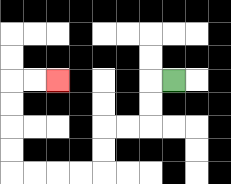{'start': '[7, 3]', 'end': '[2, 3]', 'path_directions': 'L,D,D,L,L,D,D,L,L,L,L,U,U,U,U,R,R', 'path_coordinates': '[[7, 3], [6, 3], [6, 4], [6, 5], [5, 5], [4, 5], [4, 6], [4, 7], [3, 7], [2, 7], [1, 7], [0, 7], [0, 6], [0, 5], [0, 4], [0, 3], [1, 3], [2, 3]]'}